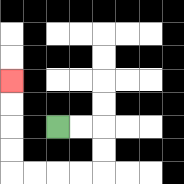{'start': '[2, 5]', 'end': '[0, 3]', 'path_directions': 'R,R,D,D,L,L,L,L,U,U,U,U', 'path_coordinates': '[[2, 5], [3, 5], [4, 5], [4, 6], [4, 7], [3, 7], [2, 7], [1, 7], [0, 7], [0, 6], [0, 5], [0, 4], [0, 3]]'}